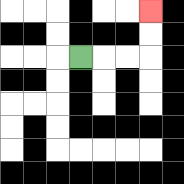{'start': '[3, 2]', 'end': '[6, 0]', 'path_directions': 'R,R,R,U,U', 'path_coordinates': '[[3, 2], [4, 2], [5, 2], [6, 2], [6, 1], [6, 0]]'}